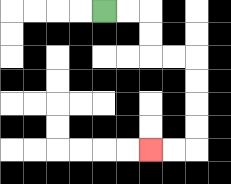{'start': '[4, 0]', 'end': '[6, 6]', 'path_directions': 'R,R,D,D,R,R,D,D,D,D,L,L', 'path_coordinates': '[[4, 0], [5, 0], [6, 0], [6, 1], [6, 2], [7, 2], [8, 2], [8, 3], [8, 4], [8, 5], [8, 6], [7, 6], [6, 6]]'}